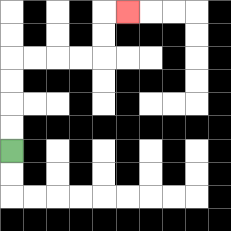{'start': '[0, 6]', 'end': '[5, 0]', 'path_directions': 'U,U,U,U,R,R,R,R,U,U,R', 'path_coordinates': '[[0, 6], [0, 5], [0, 4], [0, 3], [0, 2], [1, 2], [2, 2], [3, 2], [4, 2], [4, 1], [4, 0], [5, 0]]'}